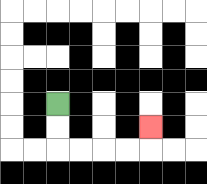{'start': '[2, 4]', 'end': '[6, 5]', 'path_directions': 'D,D,R,R,R,R,U', 'path_coordinates': '[[2, 4], [2, 5], [2, 6], [3, 6], [4, 6], [5, 6], [6, 6], [6, 5]]'}